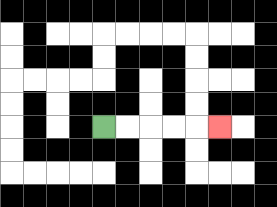{'start': '[4, 5]', 'end': '[9, 5]', 'path_directions': 'R,R,R,R,R', 'path_coordinates': '[[4, 5], [5, 5], [6, 5], [7, 5], [8, 5], [9, 5]]'}